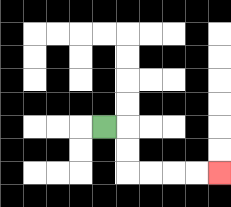{'start': '[4, 5]', 'end': '[9, 7]', 'path_directions': 'R,D,D,R,R,R,R', 'path_coordinates': '[[4, 5], [5, 5], [5, 6], [5, 7], [6, 7], [7, 7], [8, 7], [9, 7]]'}